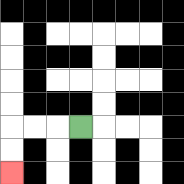{'start': '[3, 5]', 'end': '[0, 7]', 'path_directions': 'L,L,L,D,D', 'path_coordinates': '[[3, 5], [2, 5], [1, 5], [0, 5], [0, 6], [0, 7]]'}